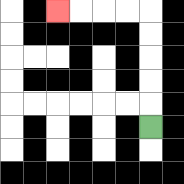{'start': '[6, 5]', 'end': '[2, 0]', 'path_directions': 'U,U,U,U,U,L,L,L,L', 'path_coordinates': '[[6, 5], [6, 4], [6, 3], [6, 2], [6, 1], [6, 0], [5, 0], [4, 0], [3, 0], [2, 0]]'}